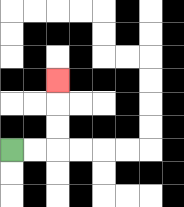{'start': '[0, 6]', 'end': '[2, 3]', 'path_directions': 'R,R,U,U,U', 'path_coordinates': '[[0, 6], [1, 6], [2, 6], [2, 5], [2, 4], [2, 3]]'}